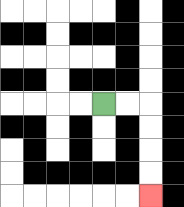{'start': '[4, 4]', 'end': '[6, 8]', 'path_directions': 'R,R,D,D,D,D', 'path_coordinates': '[[4, 4], [5, 4], [6, 4], [6, 5], [6, 6], [6, 7], [6, 8]]'}